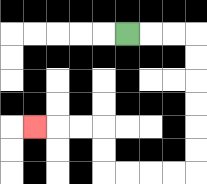{'start': '[5, 1]', 'end': '[1, 5]', 'path_directions': 'R,R,R,D,D,D,D,D,D,L,L,L,L,U,U,L,L,L', 'path_coordinates': '[[5, 1], [6, 1], [7, 1], [8, 1], [8, 2], [8, 3], [8, 4], [8, 5], [8, 6], [8, 7], [7, 7], [6, 7], [5, 7], [4, 7], [4, 6], [4, 5], [3, 5], [2, 5], [1, 5]]'}